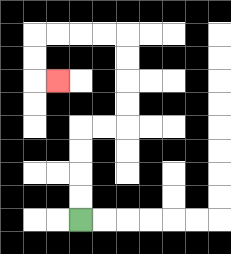{'start': '[3, 9]', 'end': '[2, 3]', 'path_directions': 'U,U,U,U,R,R,U,U,U,U,L,L,L,L,D,D,R', 'path_coordinates': '[[3, 9], [3, 8], [3, 7], [3, 6], [3, 5], [4, 5], [5, 5], [5, 4], [5, 3], [5, 2], [5, 1], [4, 1], [3, 1], [2, 1], [1, 1], [1, 2], [1, 3], [2, 3]]'}